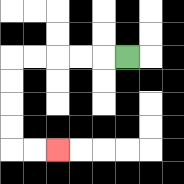{'start': '[5, 2]', 'end': '[2, 6]', 'path_directions': 'L,L,L,L,L,D,D,D,D,R,R', 'path_coordinates': '[[5, 2], [4, 2], [3, 2], [2, 2], [1, 2], [0, 2], [0, 3], [0, 4], [0, 5], [0, 6], [1, 6], [2, 6]]'}